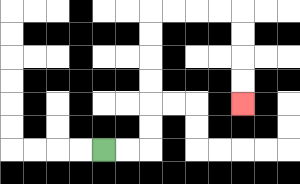{'start': '[4, 6]', 'end': '[10, 4]', 'path_directions': 'R,R,U,U,U,U,U,U,R,R,R,R,D,D,D,D', 'path_coordinates': '[[4, 6], [5, 6], [6, 6], [6, 5], [6, 4], [6, 3], [6, 2], [6, 1], [6, 0], [7, 0], [8, 0], [9, 0], [10, 0], [10, 1], [10, 2], [10, 3], [10, 4]]'}